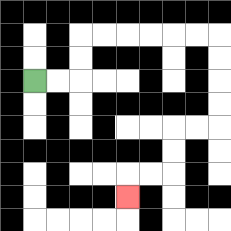{'start': '[1, 3]', 'end': '[5, 8]', 'path_directions': 'R,R,U,U,R,R,R,R,R,R,D,D,D,D,L,L,D,D,L,L,D', 'path_coordinates': '[[1, 3], [2, 3], [3, 3], [3, 2], [3, 1], [4, 1], [5, 1], [6, 1], [7, 1], [8, 1], [9, 1], [9, 2], [9, 3], [9, 4], [9, 5], [8, 5], [7, 5], [7, 6], [7, 7], [6, 7], [5, 7], [5, 8]]'}